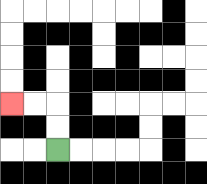{'start': '[2, 6]', 'end': '[0, 4]', 'path_directions': 'U,U,L,L', 'path_coordinates': '[[2, 6], [2, 5], [2, 4], [1, 4], [0, 4]]'}